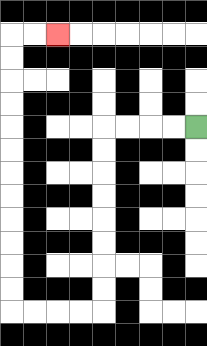{'start': '[8, 5]', 'end': '[2, 1]', 'path_directions': 'L,L,L,L,D,D,D,D,D,D,D,D,L,L,L,L,U,U,U,U,U,U,U,U,U,U,U,U,R,R', 'path_coordinates': '[[8, 5], [7, 5], [6, 5], [5, 5], [4, 5], [4, 6], [4, 7], [4, 8], [4, 9], [4, 10], [4, 11], [4, 12], [4, 13], [3, 13], [2, 13], [1, 13], [0, 13], [0, 12], [0, 11], [0, 10], [0, 9], [0, 8], [0, 7], [0, 6], [0, 5], [0, 4], [0, 3], [0, 2], [0, 1], [1, 1], [2, 1]]'}